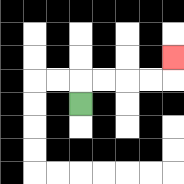{'start': '[3, 4]', 'end': '[7, 2]', 'path_directions': 'U,R,R,R,R,U', 'path_coordinates': '[[3, 4], [3, 3], [4, 3], [5, 3], [6, 3], [7, 3], [7, 2]]'}